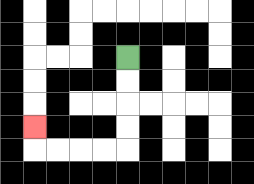{'start': '[5, 2]', 'end': '[1, 5]', 'path_directions': 'D,D,D,D,L,L,L,L,U', 'path_coordinates': '[[5, 2], [5, 3], [5, 4], [5, 5], [5, 6], [4, 6], [3, 6], [2, 6], [1, 6], [1, 5]]'}